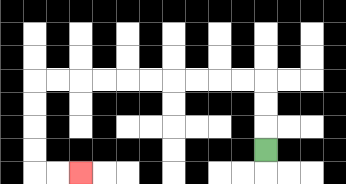{'start': '[11, 6]', 'end': '[3, 7]', 'path_directions': 'U,U,U,L,L,L,L,L,L,L,L,L,L,D,D,D,D,R,R', 'path_coordinates': '[[11, 6], [11, 5], [11, 4], [11, 3], [10, 3], [9, 3], [8, 3], [7, 3], [6, 3], [5, 3], [4, 3], [3, 3], [2, 3], [1, 3], [1, 4], [1, 5], [1, 6], [1, 7], [2, 7], [3, 7]]'}